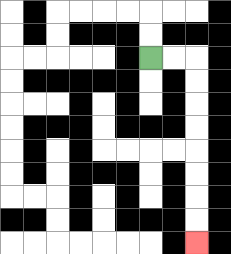{'start': '[6, 2]', 'end': '[8, 10]', 'path_directions': 'R,R,D,D,D,D,D,D,D,D', 'path_coordinates': '[[6, 2], [7, 2], [8, 2], [8, 3], [8, 4], [8, 5], [8, 6], [8, 7], [8, 8], [8, 9], [8, 10]]'}